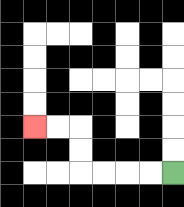{'start': '[7, 7]', 'end': '[1, 5]', 'path_directions': 'L,L,L,L,U,U,L,L', 'path_coordinates': '[[7, 7], [6, 7], [5, 7], [4, 7], [3, 7], [3, 6], [3, 5], [2, 5], [1, 5]]'}